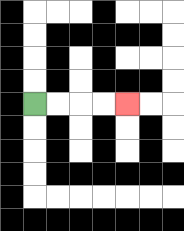{'start': '[1, 4]', 'end': '[5, 4]', 'path_directions': 'R,R,R,R', 'path_coordinates': '[[1, 4], [2, 4], [3, 4], [4, 4], [5, 4]]'}